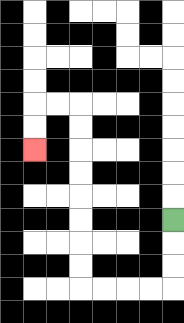{'start': '[7, 9]', 'end': '[1, 6]', 'path_directions': 'D,D,D,L,L,L,L,U,U,U,U,U,U,U,U,L,L,D,D', 'path_coordinates': '[[7, 9], [7, 10], [7, 11], [7, 12], [6, 12], [5, 12], [4, 12], [3, 12], [3, 11], [3, 10], [3, 9], [3, 8], [3, 7], [3, 6], [3, 5], [3, 4], [2, 4], [1, 4], [1, 5], [1, 6]]'}